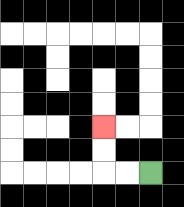{'start': '[6, 7]', 'end': '[4, 5]', 'path_directions': 'L,L,U,U', 'path_coordinates': '[[6, 7], [5, 7], [4, 7], [4, 6], [4, 5]]'}